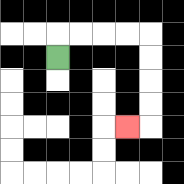{'start': '[2, 2]', 'end': '[5, 5]', 'path_directions': 'U,R,R,R,R,D,D,D,D,L', 'path_coordinates': '[[2, 2], [2, 1], [3, 1], [4, 1], [5, 1], [6, 1], [6, 2], [6, 3], [6, 4], [6, 5], [5, 5]]'}